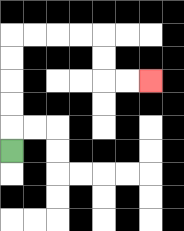{'start': '[0, 6]', 'end': '[6, 3]', 'path_directions': 'U,U,U,U,U,R,R,R,R,D,D,R,R', 'path_coordinates': '[[0, 6], [0, 5], [0, 4], [0, 3], [0, 2], [0, 1], [1, 1], [2, 1], [3, 1], [4, 1], [4, 2], [4, 3], [5, 3], [6, 3]]'}